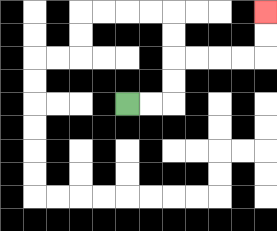{'start': '[5, 4]', 'end': '[11, 0]', 'path_directions': 'R,R,U,U,R,R,R,R,U,U', 'path_coordinates': '[[5, 4], [6, 4], [7, 4], [7, 3], [7, 2], [8, 2], [9, 2], [10, 2], [11, 2], [11, 1], [11, 0]]'}